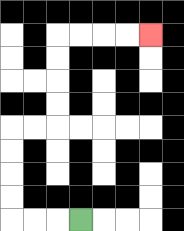{'start': '[3, 9]', 'end': '[6, 1]', 'path_directions': 'L,L,L,U,U,U,U,R,R,U,U,U,U,R,R,R,R', 'path_coordinates': '[[3, 9], [2, 9], [1, 9], [0, 9], [0, 8], [0, 7], [0, 6], [0, 5], [1, 5], [2, 5], [2, 4], [2, 3], [2, 2], [2, 1], [3, 1], [4, 1], [5, 1], [6, 1]]'}